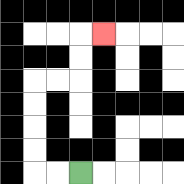{'start': '[3, 7]', 'end': '[4, 1]', 'path_directions': 'L,L,U,U,U,U,R,R,U,U,R', 'path_coordinates': '[[3, 7], [2, 7], [1, 7], [1, 6], [1, 5], [1, 4], [1, 3], [2, 3], [3, 3], [3, 2], [3, 1], [4, 1]]'}